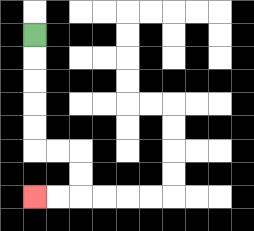{'start': '[1, 1]', 'end': '[1, 8]', 'path_directions': 'D,D,D,D,D,R,R,D,D,L,L', 'path_coordinates': '[[1, 1], [1, 2], [1, 3], [1, 4], [1, 5], [1, 6], [2, 6], [3, 6], [3, 7], [3, 8], [2, 8], [1, 8]]'}